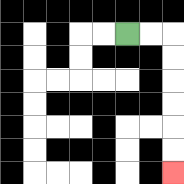{'start': '[5, 1]', 'end': '[7, 7]', 'path_directions': 'R,R,D,D,D,D,D,D', 'path_coordinates': '[[5, 1], [6, 1], [7, 1], [7, 2], [7, 3], [7, 4], [7, 5], [7, 6], [7, 7]]'}